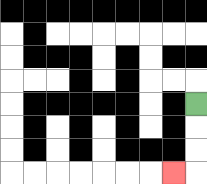{'start': '[8, 4]', 'end': '[7, 7]', 'path_directions': 'D,D,D,L', 'path_coordinates': '[[8, 4], [8, 5], [8, 6], [8, 7], [7, 7]]'}